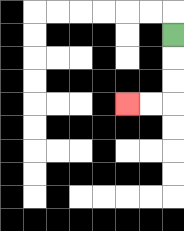{'start': '[7, 1]', 'end': '[5, 4]', 'path_directions': 'D,D,D,L,L', 'path_coordinates': '[[7, 1], [7, 2], [7, 3], [7, 4], [6, 4], [5, 4]]'}